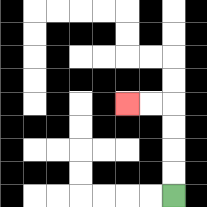{'start': '[7, 8]', 'end': '[5, 4]', 'path_directions': 'U,U,U,U,L,L', 'path_coordinates': '[[7, 8], [7, 7], [7, 6], [7, 5], [7, 4], [6, 4], [5, 4]]'}